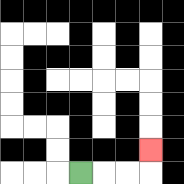{'start': '[3, 7]', 'end': '[6, 6]', 'path_directions': 'R,R,R,U', 'path_coordinates': '[[3, 7], [4, 7], [5, 7], [6, 7], [6, 6]]'}